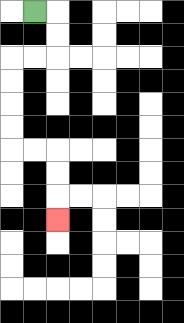{'start': '[1, 0]', 'end': '[2, 9]', 'path_directions': 'R,D,D,L,L,D,D,D,D,R,R,D,D,D', 'path_coordinates': '[[1, 0], [2, 0], [2, 1], [2, 2], [1, 2], [0, 2], [0, 3], [0, 4], [0, 5], [0, 6], [1, 6], [2, 6], [2, 7], [2, 8], [2, 9]]'}